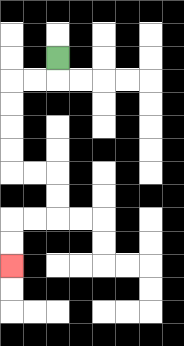{'start': '[2, 2]', 'end': '[0, 11]', 'path_directions': 'D,L,L,D,D,D,D,R,R,D,D,L,L,D,D', 'path_coordinates': '[[2, 2], [2, 3], [1, 3], [0, 3], [0, 4], [0, 5], [0, 6], [0, 7], [1, 7], [2, 7], [2, 8], [2, 9], [1, 9], [0, 9], [0, 10], [0, 11]]'}